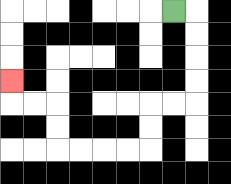{'start': '[7, 0]', 'end': '[0, 3]', 'path_directions': 'R,D,D,D,D,L,L,D,D,L,L,L,L,U,U,L,L,U', 'path_coordinates': '[[7, 0], [8, 0], [8, 1], [8, 2], [8, 3], [8, 4], [7, 4], [6, 4], [6, 5], [6, 6], [5, 6], [4, 6], [3, 6], [2, 6], [2, 5], [2, 4], [1, 4], [0, 4], [0, 3]]'}